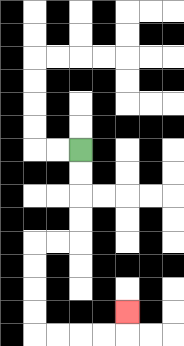{'start': '[3, 6]', 'end': '[5, 13]', 'path_directions': 'D,D,D,D,L,L,D,D,D,D,R,R,R,R,U', 'path_coordinates': '[[3, 6], [3, 7], [3, 8], [3, 9], [3, 10], [2, 10], [1, 10], [1, 11], [1, 12], [1, 13], [1, 14], [2, 14], [3, 14], [4, 14], [5, 14], [5, 13]]'}